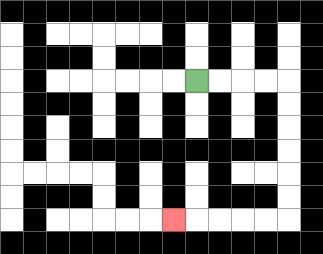{'start': '[8, 3]', 'end': '[7, 9]', 'path_directions': 'R,R,R,R,D,D,D,D,D,D,L,L,L,L,L', 'path_coordinates': '[[8, 3], [9, 3], [10, 3], [11, 3], [12, 3], [12, 4], [12, 5], [12, 6], [12, 7], [12, 8], [12, 9], [11, 9], [10, 9], [9, 9], [8, 9], [7, 9]]'}